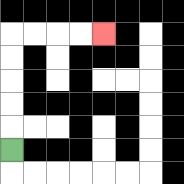{'start': '[0, 6]', 'end': '[4, 1]', 'path_directions': 'U,U,U,U,U,R,R,R,R', 'path_coordinates': '[[0, 6], [0, 5], [0, 4], [0, 3], [0, 2], [0, 1], [1, 1], [2, 1], [3, 1], [4, 1]]'}